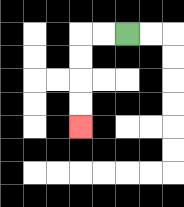{'start': '[5, 1]', 'end': '[3, 5]', 'path_directions': 'L,L,D,D,D,D', 'path_coordinates': '[[5, 1], [4, 1], [3, 1], [3, 2], [3, 3], [3, 4], [3, 5]]'}